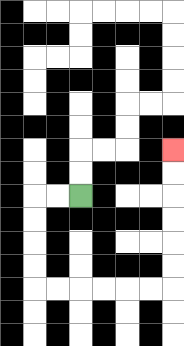{'start': '[3, 8]', 'end': '[7, 6]', 'path_directions': 'L,L,D,D,D,D,R,R,R,R,R,R,U,U,U,U,U,U', 'path_coordinates': '[[3, 8], [2, 8], [1, 8], [1, 9], [1, 10], [1, 11], [1, 12], [2, 12], [3, 12], [4, 12], [5, 12], [6, 12], [7, 12], [7, 11], [7, 10], [7, 9], [7, 8], [7, 7], [7, 6]]'}